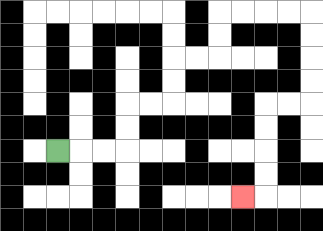{'start': '[2, 6]', 'end': '[10, 8]', 'path_directions': 'R,R,R,U,U,R,R,U,U,R,R,U,U,R,R,R,R,D,D,D,D,L,L,D,D,D,D,L', 'path_coordinates': '[[2, 6], [3, 6], [4, 6], [5, 6], [5, 5], [5, 4], [6, 4], [7, 4], [7, 3], [7, 2], [8, 2], [9, 2], [9, 1], [9, 0], [10, 0], [11, 0], [12, 0], [13, 0], [13, 1], [13, 2], [13, 3], [13, 4], [12, 4], [11, 4], [11, 5], [11, 6], [11, 7], [11, 8], [10, 8]]'}